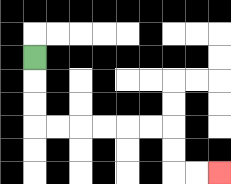{'start': '[1, 2]', 'end': '[9, 7]', 'path_directions': 'D,D,D,R,R,R,R,R,R,D,D,R,R', 'path_coordinates': '[[1, 2], [1, 3], [1, 4], [1, 5], [2, 5], [3, 5], [4, 5], [5, 5], [6, 5], [7, 5], [7, 6], [7, 7], [8, 7], [9, 7]]'}